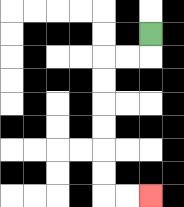{'start': '[6, 1]', 'end': '[6, 8]', 'path_directions': 'D,L,L,D,D,D,D,D,D,R,R', 'path_coordinates': '[[6, 1], [6, 2], [5, 2], [4, 2], [4, 3], [4, 4], [4, 5], [4, 6], [4, 7], [4, 8], [5, 8], [6, 8]]'}